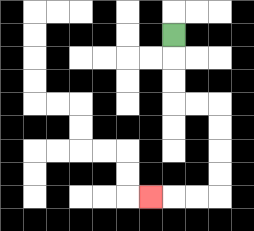{'start': '[7, 1]', 'end': '[6, 8]', 'path_directions': 'D,D,D,R,R,D,D,D,D,L,L,L', 'path_coordinates': '[[7, 1], [7, 2], [7, 3], [7, 4], [8, 4], [9, 4], [9, 5], [9, 6], [9, 7], [9, 8], [8, 8], [7, 8], [6, 8]]'}